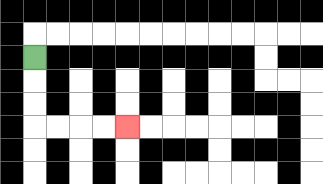{'start': '[1, 2]', 'end': '[5, 5]', 'path_directions': 'D,D,D,R,R,R,R', 'path_coordinates': '[[1, 2], [1, 3], [1, 4], [1, 5], [2, 5], [3, 5], [4, 5], [5, 5]]'}